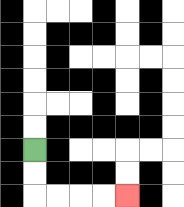{'start': '[1, 6]', 'end': '[5, 8]', 'path_directions': 'D,D,R,R,R,R', 'path_coordinates': '[[1, 6], [1, 7], [1, 8], [2, 8], [3, 8], [4, 8], [5, 8]]'}